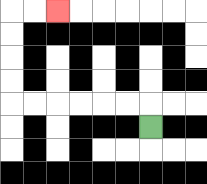{'start': '[6, 5]', 'end': '[2, 0]', 'path_directions': 'U,L,L,L,L,L,L,U,U,U,U,R,R', 'path_coordinates': '[[6, 5], [6, 4], [5, 4], [4, 4], [3, 4], [2, 4], [1, 4], [0, 4], [0, 3], [0, 2], [0, 1], [0, 0], [1, 0], [2, 0]]'}